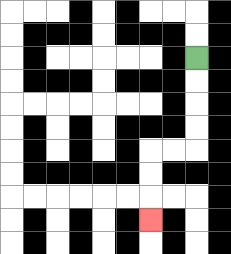{'start': '[8, 2]', 'end': '[6, 9]', 'path_directions': 'D,D,D,D,L,L,D,D,D', 'path_coordinates': '[[8, 2], [8, 3], [8, 4], [8, 5], [8, 6], [7, 6], [6, 6], [6, 7], [6, 8], [6, 9]]'}